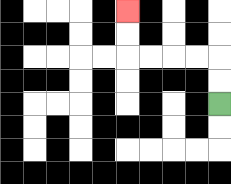{'start': '[9, 4]', 'end': '[5, 0]', 'path_directions': 'U,U,L,L,L,L,U,U', 'path_coordinates': '[[9, 4], [9, 3], [9, 2], [8, 2], [7, 2], [6, 2], [5, 2], [5, 1], [5, 0]]'}